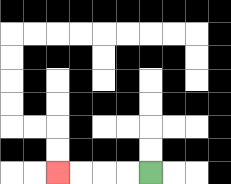{'start': '[6, 7]', 'end': '[2, 7]', 'path_directions': 'L,L,L,L', 'path_coordinates': '[[6, 7], [5, 7], [4, 7], [3, 7], [2, 7]]'}